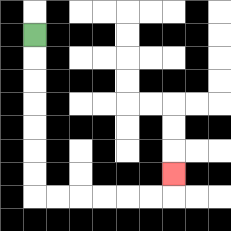{'start': '[1, 1]', 'end': '[7, 7]', 'path_directions': 'D,D,D,D,D,D,D,R,R,R,R,R,R,U', 'path_coordinates': '[[1, 1], [1, 2], [1, 3], [1, 4], [1, 5], [1, 6], [1, 7], [1, 8], [2, 8], [3, 8], [4, 8], [5, 8], [6, 8], [7, 8], [7, 7]]'}